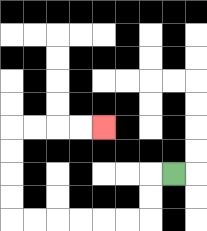{'start': '[7, 7]', 'end': '[4, 5]', 'path_directions': 'L,D,D,L,L,L,L,L,L,U,U,U,U,R,R,R,R', 'path_coordinates': '[[7, 7], [6, 7], [6, 8], [6, 9], [5, 9], [4, 9], [3, 9], [2, 9], [1, 9], [0, 9], [0, 8], [0, 7], [0, 6], [0, 5], [1, 5], [2, 5], [3, 5], [4, 5]]'}